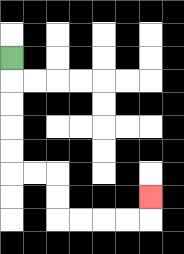{'start': '[0, 2]', 'end': '[6, 8]', 'path_directions': 'D,D,D,D,D,R,R,D,D,R,R,R,R,U', 'path_coordinates': '[[0, 2], [0, 3], [0, 4], [0, 5], [0, 6], [0, 7], [1, 7], [2, 7], [2, 8], [2, 9], [3, 9], [4, 9], [5, 9], [6, 9], [6, 8]]'}